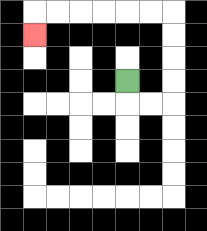{'start': '[5, 3]', 'end': '[1, 1]', 'path_directions': 'D,R,R,U,U,U,U,L,L,L,L,L,L,D', 'path_coordinates': '[[5, 3], [5, 4], [6, 4], [7, 4], [7, 3], [7, 2], [7, 1], [7, 0], [6, 0], [5, 0], [4, 0], [3, 0], [2, 0], [1, 0], [1, 1]]'}